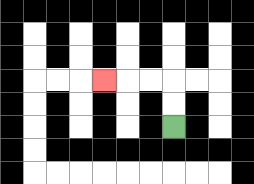{'start': '[7, 5]', 'end': '[4, 3]', 'path_directions': 'U,U,L,L,L', 'path_coordinates': '[[7, 5], [7, 4], [7, 3], [6, 3], [5, 3], [4, 3]]'}